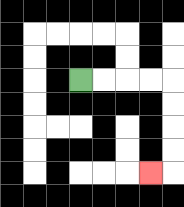{'start': '[3, 3]', 'end': '[6, 7]', 'path_directions': 'R,R,R,R,D,D,D,D,L', 'path_coordinates': '[[3, 3], [4, 3], [5, 3], [6, 3], [7, 3], [7, 4], [7, 5], [7, 6], [7, 7], [6, 7]]'}